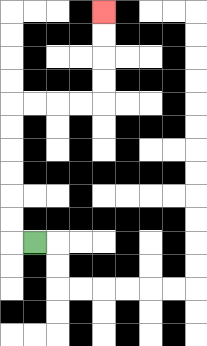{'start': '[1, 10]', 'end': '[4, 0]', 'path_directions': 'L,U,U,U,U,U,U,R,R,R,R,U,U,U,U', 'path_coordinates': '[[1, 10], [0, 10], [0, 9], [0, 8], [0, 7], [0, 6], [0, 5], [0, 4], [1, 4], [2, 4], [3, 4], [4, 4], [4, 3], [4, 2], [4, 1], [4, 0]]'}